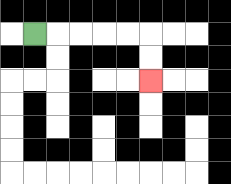{'start': '[1, 1]', 'end': '[6, 3]', 'path_directions': 'R,R,R,R,R,D,D', 'path_coordinates': '[[1, 1], [2, 1], [3, 1], [4, 1], [5, 1], [6, 1], [6, 2], [6, 3]]'}